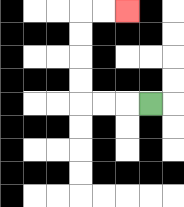{'start': '[6, 4]', 'end': '[5, 0]', 'path_directions': 'L,L,L,U,U,U,U,R,R', 'path_coordinates': '[[6, 4], [5, 4], [4, 4], [3, 4], [3, 3], [3, 2], [3, 1], [3, 0], [4, 0], [5, 0]]'}